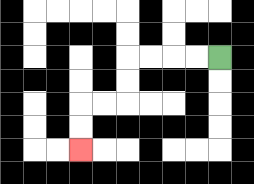{'start': '[9, 2]', 'end': '[3, 6]', 'path_directions': 'L,L,L,L,D,D,L,L,D,D', 'path_coordinates': '[[9, 2], [8, 2], [7, 2], [6, 2], [5, 2], [5, 3], [5, 4], [4, 4], [3, 4], [3, 5], [3, 6]]'}